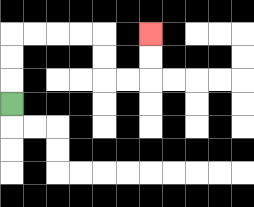{'start': '[0, 4]', 'end': '[6, 1]', 'path_directions': 'U,U,U,R,R,R,R,D,D,R,R,U,U', 'path_coordinates': '[[0, 4], [0, 3], [0, 2], [0, 1], [1, 1], [2, 1], [3, 1], [4, 1], [4, 2], [4, 3], [5, 3], [6, 3], [6, 2], [6, 1]]'}